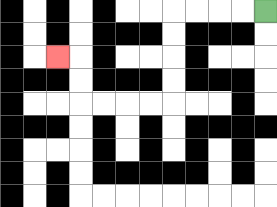{'start': '[11, 0]', 'end': '[2, 2]', 'path_directions': 'L,L,L,L,D,D,D,D,L,L,L,L,U,U,L', 'path_coordinates': '[[11, 0], [10, 0], [9, 0], [8, 0], [7, 0], [7, 1], [7, 2], [7, 3], [7, 4], [6, 4], [5, 4], [4, 4], [3, 4], [3, 3], [3, 2], [2, 2]]'}